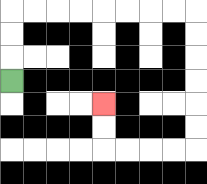{'start': '[0, 3]', 'end': '[4, 4]', 'path_directions': 'U,U,U,R,R,R,R,R,R,R,R,D,D,D,D,D,D,L,L,L,L,U,U', 'path_coordinates': '[[0, 3], [0, 2], [0, 1], [0, 0], [1, 0], [2, 0], [3, 0], [4, 0], [5, 0], [6, 0], [7, 0], [8, 0], [8, 1], [8, 2], [8, 3], [8, 4], [8, 5], [8, 6], [7, 6], [6, 6], [5, 6], [4, 6], [4, 5], [4, 4]]'}